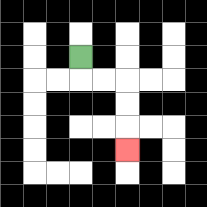{'start': '[3, 2]', 'end': '[5, 6]', 'path_directions': 'D,R,R,D,D,D', 'path_coordinates': '[[3, 2], [3, 3], [4, 3], [5, 3], [5, 4], [5, 5], [5, 6]]'}